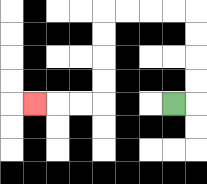{'start': '[7, 4]', 'end': '[1, 4]', 'path_directions': 'R,U,U,U,U,L,L,L,L,D,D,D,D,L,L,L', 'path_coordinates': '[[7, 4], [8, 4], [8, 3], [8, 2], [8, 1], [8, 0], [7, 0], [6, 0], [5, 0], [4, 0], [4, 1], [4, 2], [4, 3], [4, 4], [3, 4], [2, 4], [1, 4]]'}